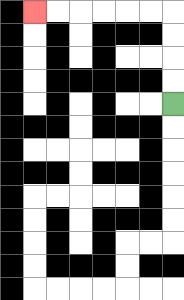{'start': '[7, 4]', 'end': '[1, 0]', 'path_directions': 'U,U,U,U,L,L,L,L,L,L', 'path_coordinates': '[[7, 4], [7, 3], [7, 2], [7, 1], [7, 0], [6, 0], [5, 0], [4, 0], [3, 0], [2, 0], [1, 0]]'}